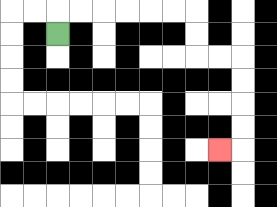{'start': '[2, 1]', 'end': '[9, 6]', 'path_directions': 'U,R,R,R,R,R,R,D,D,R,R,D,D,D,D,L', 'path_coordinates': '[[2, 1], [2, 0], [3, 0], [4, 0], [5, 0], [6, 0], [7, 0], [8, 0], [8, 1], [8, 2], [9, 2], [10, 2], [10, 3], [10, 4], [10, 5], [10, 6], [9, 6]]'}